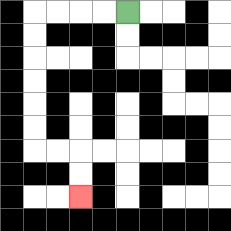{'start': '[5, 0]', 'end': '[3, 8]', 'path_directions': 'L,L,L,L,D,D,D,D,D,D,R,R,D,D', 'path_coordinates': '[[5, 0], [4, 0], [3, 0], [2, 0], [1, 0], [1, 1], [1, 2], [1, 3], [1, 4], [1, 5], [1, 6], [2, 6], [3, 6], [3, 7], [3, 8]]'}